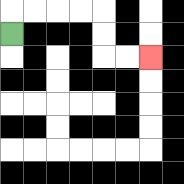{'start': '[0, 1]', 'end': '[6, 2]', 'path_directions': 'U,R,R,R,R,D,D,R,R', 'path_coordinates': '[[0, 1], [0, 0], [1, 0], [2, 0], [3, 0], [4, 0], [4, 1], [4, 2], [5, 2], [6, 2]]'}